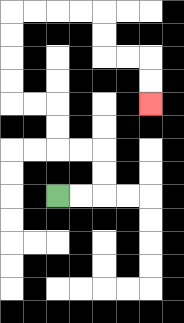{'start': '[2, 8]', 'end': '[6, 4]', 'path_directions': 'R,R,U,U,L,L,U,U,L,L,U,U,U,U,R,R,R,R,D,D,R,R,D,D', 'path_coordinates': '[[2, 8], [3, 8], [4, 8], [4, 7], [4, 6], [3, 6], [2, 6], [2, 5], [2, 4], [1, 4], [0, 4], [0, 3], [0, 2], [0, 1], [0, 0], [1, 0], [2, 0], [3, 0], [4, 0], [4, 1], [4, 2], [5, 2], [6, 2], [6, 3], [6, 4]]'}